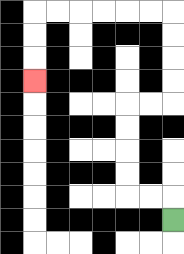{'start': '[7, 9]', 'end': '[1, 3]', 'path_directions': 'U,L,L,U,U,U,U,R,R,U,U,U,U,L,L,L,L,L,L,D,D,D', 'path_coordinates': '[[7, 9], [7, 8], [6, 8], [5, 8], [5, 7], [5, 6], [5, 5], [5, 4], [6, 4], [7, 4], [7, 3], [7, 2], [7, 1], [7, 0], [6, 0], [5, 0], [4, 0], [3, 0], [2, 0], [1, 0], [1, 1], [1, 2], [1, 3]]'}